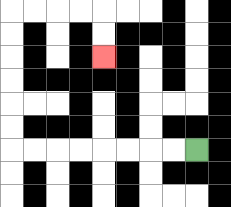{'start': '[8, 6]', 'end': '[4, 2]', 'path_directions': 'L,L,L,L,L,L,L,L,U,U,U,U,U,U,R,R,R,R,D,D', 'path_coordinates': '[[8, 6], [7, 6], [6, 6], [5, 6], [4, 6], [3, 6], [2, 6], [1, 6], [0, 6], [0, 5], [0, 4], [0, 3], [0, 2], [0, 1], [0, 0], [1, 0], [2, 0], [3, 0], [4, 0], [4, 1], [4, 2]]'}